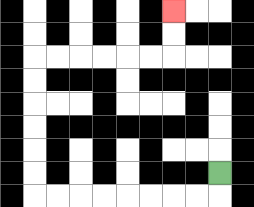{'start': '[9, 7]', 'end': '[7, 0]', 'path_directions': 'D,L,L,L,L,L,L,L,L,U,U,U,U,U,U,R,R,R,R,R,R,U,U', 'path_coordinates': '[[9, 7], [9, 8], [8, 8], [7, 8], [6, 8], [5, 8], [4, 8], [3, 8], [2, 8], [1, 8], [1, 7], [1, 6], [1, 5], [1, 4], [1, 3], [1, 2], [2, 2], [3, 2], [4, 2], [5, 2], [6, 2], [7, 2], [7, 1], [7, 0]]'}